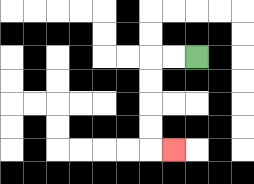{'start': '[8, 2]', 'end': '[7, 6]', 'path_directions': 'L,L,D,D,D,D,R', 'path_coordinates': '[[8, 2], [7, 2], [6, 2], [6, 3], [6, 4], [6, 5], [6, 6], [7, 6]]'}